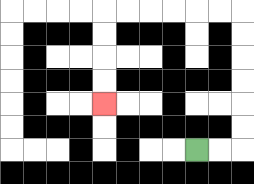{'start': '[8, 6]', 'end': '[4, 4]', 'path_directions': 'R,R,U,U,U,U,U,U,L,L,L,L,L,L,D,D,D,D', 'path_coordinates': '[[8, 6], [9, 6], [10, 6], [10, 5], [10, 4], [10, 3], [10, 2], [10, 1], [10, 0], [9, 0], [8, 0], [7, 0], [6, 0], [5, 0], [4, 0], [4, 1], [4, 2], [4, 3], [4, 4]]'}